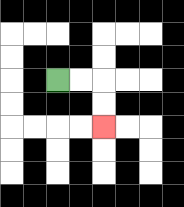{'start': '[2, 3]', 'end': '[4, 5]', 'path_directions': 'R,R,D,D', 'path_coordinates': '[[2, 3], [3, 3], [4, 3], [4, 4], [4, 5]]'}